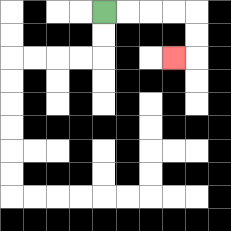{'start': '[4, 0]', 'end': '[7, 2]', 'path_directions': 'R,R,R,R,D,D,L', 'path_coordinates': '[[4, 0], [5, 0], [6, 0], [7, 0], [8, 0], [8, 1], [8, 2], [7, 2]]'}